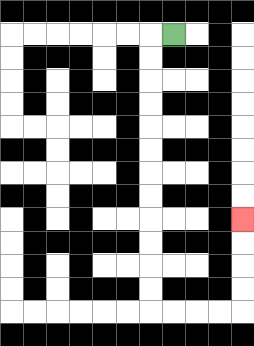{'start': '[7, 1]', 'end': '[10, 9]', 'path_directions': 'L,D,D,D,D,D,D,D,D,D,D,D,D,R,R,R,R,U,U,U,U', 'path_coordinates': '[[7, 1], [6, 1], [6, 2], [6, 3], [6, 4], [6, 5], [6, 6], [6, 7], [6, 8], [6, 9], [6, 10], [6, 11], [6, 12], [6, 13], [7, 13], [8, 13], [9, 13], [10, 13], [10, 12], [10, 11], [10, 10], [10, 9]]'}